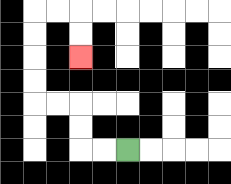{'start': '[5, 6]', 'end': '[3, 2]', 'path_directions': 'L,L,U,U,L,L,U,U,U,U,R,R,D,D', 'path_coordinates': '[[5, 6], [4, 6], [3, 6], [3, 5], [3, 4], [2, 4], [1, 4], [1, 3], [1, 2], [1, 1], [1, 0], [2, 0], [3, 0], [3, 1], [3, 2]]'}